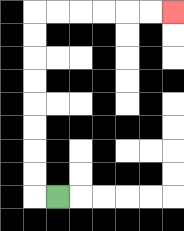{'start': '[2, 8]', 'end': '[7, 0]', 'path_directions': 'L,U,U,U,U,U,U,U,U,R,R,R,R,R,R', 'path_coordinates': '[[2, 8], [1, 8], [1, 7], [1, 6], [1, 5], [1, 4], [1, 3], [1, 2], [1, 1], [1, 0], [2, 0], [3, 0], [4, 0], [5, 0], [6, 0], [7, 0]]'}